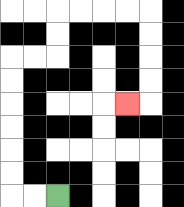{'start': '[2, 8]', 'end': '[5, 4]', 'path_directions': 'L,L,U,U,U,U,U,U,R,R,U,U,R,R,R,R,D,D,D,D,L', 'path_coordinates': '[[2, 8], [1, 8], [0, 8], [0, 7], [0, 6], [0, 5], [0, 4], [0, 3], [0, 2], [1, 2], [2, 2], [2, 1], [2, 0], [3, 0], [4, 0], [5, 0], [6, 0], [6, 1], [6, 2], [6, 3], [6, 4], [5, 4]]'}